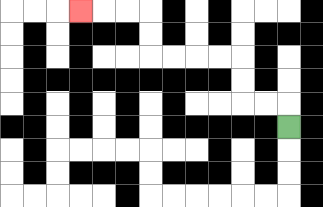{'start': '[12, 5]', 'end': '[3, 0]', 'path_directions': 'U,L,L,U,U,L,L,L,L,U,U,L,L,L', 'path_coordinates': '[[12, 5], [12, 4], [11, 4], [10, 4], [10, 3], [10, 2], [9, 2], [8, 2], [7, 2], [6, 2], [6, 1], [6, 0], [5, 0], [4, 0], [3, 0]]'}